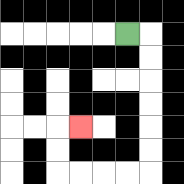{'start': '[5, 1]', 'end': '[3, 5]', 'path_directions': 'R,D,D,D,D,D,D,L,L,L,L,U,U,R', 'path_coordinates': '[[5, 1], [6, 1], [6, 2], [6, 3], [6, 4], [6, 5], [6, 6], [6, 7], [5, 7], [4, 7], [3, 7], [2, 7], [2, 6], [2, 5], [3, 5]]'}